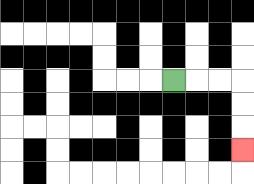{'start': '[7, 3]', 'end': '[10, 6]', 'path_directions': 'R,R,R,D,D,D', 'path_coordinates': '[[7, 3], [8, 3], [9, 3], [10, 3], [10, 4], [10, 5], [10, 6]]'}